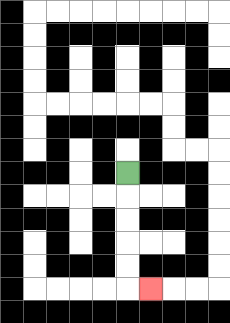{'start': '[5, 7]', 'end': '[6, 12]', 'path_directions': 'D,D,D,D,D,R', 'path_coordinates': '[[5, 7], [5, 8], [5, 9], [5, 10], [5, 11], [5, 12], [6, 12]]'}